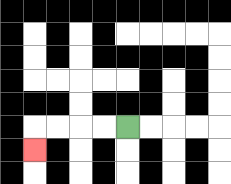{'start': '[5, 5]', 'end': '[1, 6]', 'path_directions': 'L,L,L,L,D', 'path_coordinates': '[[5, 5], [4, 5], [3, 5], [2, 5], [1, 5], [1, 6]]'}